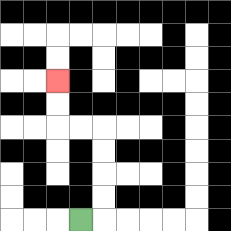{'start': '[3, 9]', 'end': '[2, 3]', 'path_directions': 'R,U,U,U,U,L,L,U,U', 'path_coordinates': '[[3, 9], [4, 9], [4, 8], [4, 7], [4, 6], [4, 5], [3, 5], [2, 5], [2, 4], [2, 3]]'}